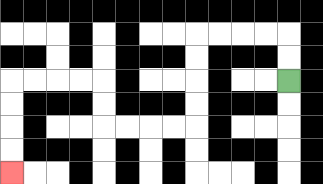{'start': '[12, 3]', 'end': '[0, 7]', 'path_directions': 'U,U,L,L,L,L,D,D,D,D,L,L,L,L,U,U,L,L,L,L,D,D,D,D', 'path_coordinates': '[[12, 3], [12, 2], [12, 1], [11, 1], [10, 1], [9, 1], [8, 1], [8, 2], [8, 3], [8, 4], [8, 5], [7, 5], [6, 5], [5, 5], [4, 5], [4, 4], [4, 3], [3, 3], [2, 3], [1, 3], [0, 3], [0, 4], [0, 5], [0, 6], [0, 7]]'}